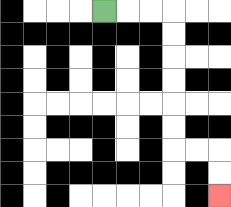{'start': '[4, 0]', 'end': '[9, 8]', 'path_directions': 'R,R,R,D,D,D,D,D,D,R,R,D,D', 'path_coordinates': '[[4, 0], [5, 0], [6, 0], [7, 0], [7, 1], [7, 2], [7, 3], [7, 4], [7, 5], [7, 6], [8, 6], [9, 6], [9, 7], [9, 8]]'}